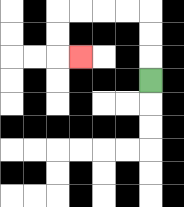{'start': '[6, 3]', 'end': '[3, 2]', 'path_directions': 'U,U,U,L,L,L,L,D,D,R', 'path_coordinates': '[[6, 3], [6, 2], [6, 1], [6, 0], [5, 0], [4, 0], [3, 0], [2, 0], [2, 1], [2, 2], [3, 2]]'}